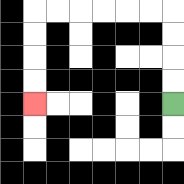{'start': '[7, 4]', 'end': '[1, 4]', 'path_directions': 'U,U,U,U,L,L,L,L,L,L,D,D,D,D', 'path_coordinates': '[[7, 4], [7, 3], [7, 2], [7, 1], [7, 0], [6, 0], [5, 0], [4, 0], [3, 0], [2, 0], [1, 0], [1, 1], [1, 2], [1, 3], [1, 4]]'}